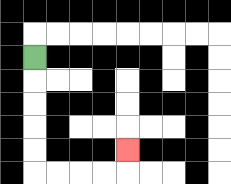{'start': '[1, 2]', 'end': '[5, 6]', 'path_directions': 'D,D,D,D,D,R,R,R,R,U', 'path_coordinates': '[[1, 2], [1, 3], [1, 4], [1, 5], [1, 6], [1, 7], [2, 7], [3, 7], [4, 7], [5, 7], [5, 6]]'}